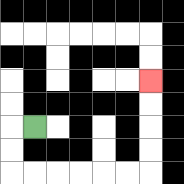{'start': '[1, 5]', 'end': '[6, 3]', 'path_directions': 'L,D,D,R,R,R,R,R,R,U,U,U,U', 'path_coordinates': '[[1, 5], [0, 5], [0, 6], [0, 7], [1, 7], [2, 7], [3, 7], [4, 7], [5, 7], [6, 7], [6, 6], [6, 5], [6, 4], [6, 3]]'}